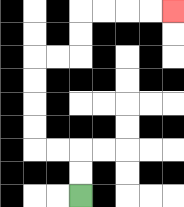{'start': '[3, 8]', 'end': '[7, 0]', 'path_directions': 'U,U,L,L,U,U,U,U,R,R,U,U,R,R,R,R', 'path_coordinates': '[[3, 8], [3, 7], [3, 6], [2, 6], [1, 6], [1, 5], [1, 4], [1, 3], [1, 2], [2, 2], [3, 2], [3, 1], [3, 0], [4, 0], [5, 0], [6, 0], [7, 0]]'}